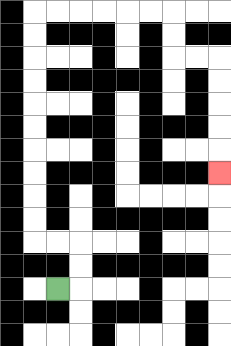{'start': '[2, 12]', 'end': '[9, 7]', 'path_directions': 'R,U,U,L,L,U,U,U,U,U,U,U,U,U,U,R,R,R,R,R,R,D,D,R,R,D,D,D,D,D', 'path_coordinates': '[[2, 12], [3, 12], [3, 11], [3, 10], [2, 10], [1, 10], [1, 9], [1, 8], [1, 7], [1, 6], [1, 5], [1, 4], [1, 3], [1, 2], [1, 1], [1, 0], [2, 0], [3, 0], [4, 0], [5, 0], [6, 0], [7, 0], [7, 1], [7, 2], [8, 2], [9, 2], [9, 3], [9, 4], [9, 5], [9, 6], [9, 7]]'}